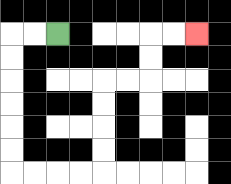{'start': '[2, 1]', 'end': '[8, 1]', 'path_directions': 'L,L,D,D,D,D,D,D,R,R,R,R,U,U,U,U,R,R,U,U,R,R', 'path_coordinates': '[[2, 1], [1, 1], [0, 1], [0, 2], [0, 3], [0, 4], [0, 5], [0, 6], [0, 7], [1, 7], [2, 7], [3, 7], [4, 7], [4, 6], [4, 5], [4, 4], [4, 3], [5, 3], [6, 3], [6, 2], [6, 1], [7, 1], [8, 1]]'}